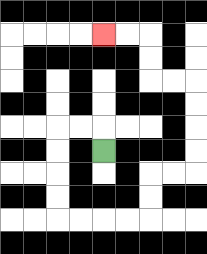{'start': '[4, 6]', 'end': '[4, 1]', 'path_directions': 'U,L,L,D,D,D,D,R,R,R,R,U,U,R,R,U,U,U,U,L,L,U,U,L,L', 'path_coordinates': '[[4, 6], [4, 5], [3, 5], [2, 5], [2, 6], [2, 7], [2, 8], [2, 9], [3, 9], [4, 9], [5, 9], [6, 9], [6, 8], [6, 7], [7, 7], [8, 7], [8, 6], [8, 5], [8, 4], [8, 3], [7, 3], [6, 3], [6, 2], [6, 1], [5, 1], [4, 1]]'}